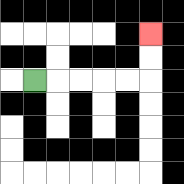{'start': '[1, 3]', 'end': '[6, 1]', 'path_directions': 'R,R,R,R,R,U,U', 'path_coordinates': '[[1, 3], [2, 3], [3, 3], [4, 3], [5, 3], [6, 3], [6, 2], [6, 1]]'}